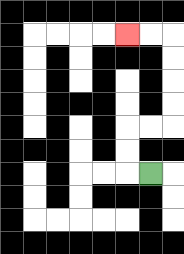{'start': '[6, 7]', 'end': '[5, 1]', 'path_directions': 'L,U,U,R,R,U,U,U,U,L,L', 'path_coordinates': '[[6, 7], [5, 7], [5, 6], [5, 5], [6, 5], [7, 5], [7, 4], [7, 3], [7, 2], [7, 1], [6, 1], [5, 1]]'}